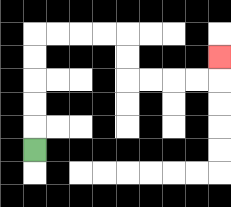{'start': '[1, 6]', 'end': '[9, 2]', 'path_directions': 'U,U,U,U,U,R,R,R,R,D,D,R,R,R,R,U', 'path_coordinates': '[[1, 6], [1, 5], [1, 4], [1, 3], [1, 2], [1, 1], [2, 1], [3, 1], [4, 1], [5, 1], [5, 2], [5, 3], [6, 3], [7, 3], [8, 3], [9, 3], [9, 2]]'}